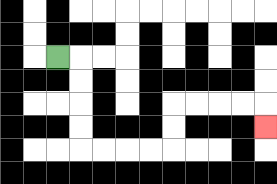{'start': '[2, 2]', 'end': '[11, 5]', 'path_directions': 'R,D,D,D,D,R,R,R,R,U,U,R,R,R,R,D', 'path_coordinates': '[[2, 2], [3, 2], [3, 3], [3, 4], [3, 5], [3, 6], [4, 6], [5, 6], [6, 6], [7, 6], [7, 5], [7, 4], [8, 4], [9, 4], [10, 4], [11, 4], [11, 5]]'}